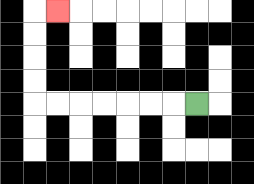{'start': '[8, 4]', 'end': '[2, 0]', 'path_directions': 'L,L,L,L,L,L,L,U,U,U,U,R', 'path_coordinates': '[[8, 4], [7, 4], [6, 4], [5, 4], [4, 4], [3, 4], [2, 4], [1, 4], [1, 3], [1, 2], [1, 1], [1, 0], [2, 0]]'}